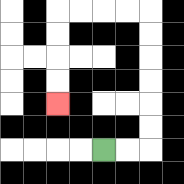{'start': '[4, 6]', 'end': '[2, 4]', 'path_directions': 'R,R,U,U,U,U,U,U,L,L,L,L,D,D,D,D', 'path_coordinates': '[[4, 6], [5, 6], [6, 6], [6, 5], [6, 4], [6, 3], [6, 2], [6, 1], [6, 0], [5, 0], [4, 0], [3, 0], [2, 0], [2, 1], [2, 2], [2, 3], [2, 4]]'}